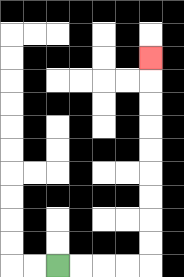{'start': '[2, 11]', 'end': '[6, 2]', 'path_directions': 'R,R,R,R,U,U,U,U,U,U,U,U,U', 'path_coordinates': '[[2, 11], [3, 11], [4, 11], [5, 11], [6, 11], [6, 10], [6, 9], [6, 8], [6, 7], [6, 6], [6, 5], [6, 4], [6, 3], [6, 2]]'}